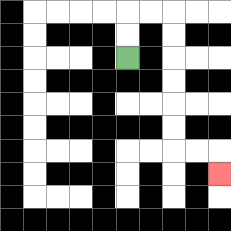{'start': '[5, 2]', 'end': '[9, 7]', 'path_directions': 'U,U,R,R,D,D,D,D,D,D,R,R,D', 'path_coordinates': '[[5, 2], [5, 1], [5, 0], [6, 0], [7, 0], [7, 1], [7, 2], [7, 3], [7, 4], [7, 5], [7, 6], [8, 6], [9, 6], [9, 7]]'}